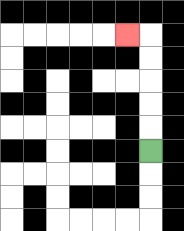{'start': '[6, 6]', 'end': '[5, 1]', 'path_directions': 'U,U,U,U,U,L', 'path_coordinates': '[[6, 6], [6, 5], [6, 4], [6, 3], [6, 2], [6, 1], [5, 1]]'}